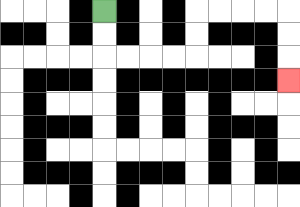{'start': '[4, 0]', 'end': '[12, 3]', 'path_directions': 'D,D,R,R,R,R,U,U,R,R,R,R,D,D,D', 'path_coordinates': '[[4, 0], [4, 1], [4, 2], [5, 2], [6, 2], [7, 2], [8, 2], [8, 1], [8, 0], [9, 0], [10, 0], [11, 0], [12, 0], [12, 1], [12, 2], [12, 3]]'}